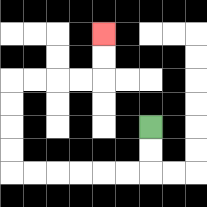{'start': '[6, 5]', 'end': '[4, 1]', 'path_directions': 'D,D,L,L,L,L,L,L,U,U,U,U,R,R,R,R,U,U', 'path_coordinates': '[[6, 5], [6, 6], [6, 7], [5, 7], [4, 7], [3, 7], [2, 7], [1, 7], [0, 7], [0, 6], [0, 5], [0, 4], [0, 3], [1, 3], [2, 3], [3, 3], [4, 3], [4, 2], [4, 1]]'}